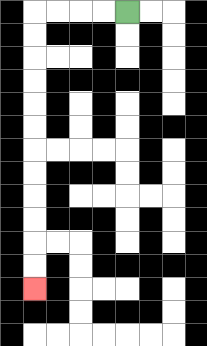{'start': '[5, 0]', 'end': '[1, 12]', 'path_directions': 'L,L,L,L,D,D,D,D,D,D,D,D,D,D,D,D', 'path_coordinates': '[[5, 0], [4, 0], [3, 0], [2, 0], [1, 0], [1, 1], [1, 2], [1, 3], [1, 4], [1, 5], [1, 6], [1, 7], [1, 8], [1, 9], [1, 10], [1, 11], [1, 12]]'}